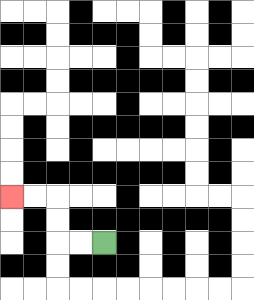{'start': '[4, 10]', 'end': '[0, 8]', 'path_directions': 'L,L,U,U,L,L', 'path_coordinates': '[[4, 10], [3, 10], [2, 10], [2, 9], [2, 8], [1, 8], [0, 8]]'}